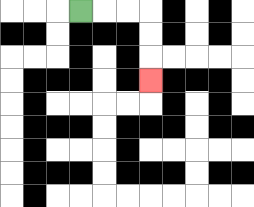{'start': '[3, 0]', 'end': '[6, 3]', 'path_directions': 'R,R,R,D,D,D', 'path_coordinates': '[[3, 0], [4, 0], [5, 0], [6, 0], [6, 1], [6, 2], [6, 3]]'}